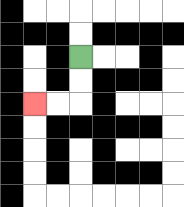{'start': '[3, 2]', 'end': '[1, 4]', 'path_directions': 'D,D,L,L', 'path_coordinates': '[[3, 2], [3, 3], [3, 4], [2, 4], [1, 4]]'}